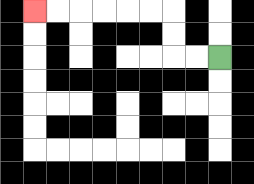{'start': '[9, 2]', 'end': '[1, 0]', 'path_directions': 'L,L,U,U,L,L,L,L,L,L', 'path_coordinates': '[[9, 2], [8, 2], [7, 2], [7, 1], [7, 0], [6, 0], [5, 0], [4, 0], [3, 0], [2, 0], [1, 0]]'}